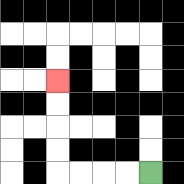{'start': '[6, 7]', 'end': '[2, 3]', 'path_directions': 'L,L,L,L,U,U,U,U', 'path_coordinates': '[[6, 7], [5, 7], [4, 7], [3, 7], [2, 7], [2, 6], [2, 5], [2, 4], [2, 3]]'}